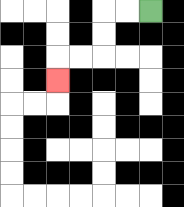{'start': '[6, 0]', 'end': '[2, 3]', 'path_directions': 'L,L,D,D,L,L,D', 'path_coordinates': '[[6, 0], [5, 0], [4, 0], [4, 1], [4, 2], [3, 2], [2, 2], [2, 3]]'}